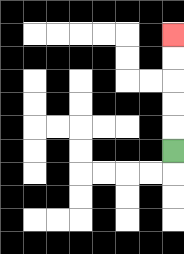{'start': '[7, 6]', 'end': '[7, 1]', 'path_directions': 'U,U,U,U,U', 'path_coordinates': '[[7, 6], [7, 5], [7, 4], [7, 3], [7, 2], [7, 1]]'}